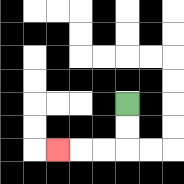{'start': '[5, 4]', 'end': '[2, 6]', 'path_directions': 'D,D,L,L,L', 'path_coordinates': '[[5, 4], [5, 5], [5, 6], [4, 6], [3, 6], [2, 6]]'}